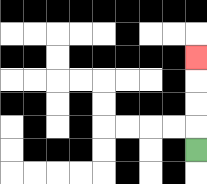{'start': '[8, 6]', 'end': '[8, 2]', 'path_directions': 'U,U,U,U', 'path_coordinates': '[[8, 6], [8, 5], [8, 4], [8, 3], [8, 2]]'}